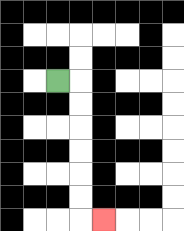{'start': '[2, 3]', 'end': '[4, 9]', 'path_directions': 'R,D,D,D,D,D,D,R', 'path_coordinates': '[[2, 3], [3, 3], [3, 4], [3, 5], [3, 6], [3, 7], [3, 8], [3, 9], [4, 9]]'}